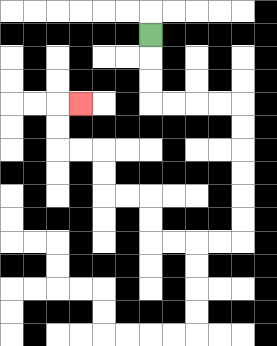{'start': '[6, 1]', 'end': '[3, 4]', 'path_directions': 'D,D,D,R,R,R,R,D,D,D,D,D,D,L,L,L,L,U,U,L,L,U,U,L,L,U,U,R', 'path_coordinates': '[[6, 1], [6, 2], [6, 3], [6, 4], [7, 4], [8, 4], [9, 4], [10, 4], [10, 5], [10, 6], [10, 7], [10, 8], [10, 9], [10, 10], [9, 10], [8, 10], [7, 10], [6, 10], [6, 9], [6, 8], [5, 8], [4, 8], [4, 7], [4, 6], [3, 6], [2, 6], [2, 5], [2, 4], [3, 4]]'}